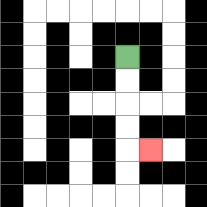{'start': '[5, 2]', 'end': '[6, 6]', 'path_directions': 'D,D,D,D,R', 'path_coordinates': '[[5, 2], [5, 3], [5, 4], [5, 5], [5, 6], [6, 6]]'}